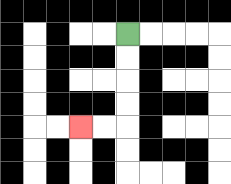{'start': '[5, 1]', 'end': '[3, 5]', 'path_directions': 'D,D,D,D,L,L', 'path_coordinates': '[[5, 1], [5, 2], [5, 3], [5, 4], [5, 5], [4, 5], [3, 5]]'}